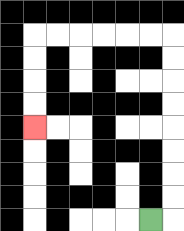{'start': '[6, 9]', 'end': '[1, 5]', 'path_directions': 'R,U,U,U,U,U,U,U,U,L,L,L,L,L,L,D,D,D,D', 'path_coordinates': '[[6, 9], [7, 9], [7, 8], [7, 7], [7, 6], [7, 5], [7, 4], [7, 3], [7, 2], [7, 1], [6, 1], [5, 1], [4, 1], [3, 1], [2, 1], [1, 1], [1, 2], [1, 3], [1, 4], [1, 5]]'}